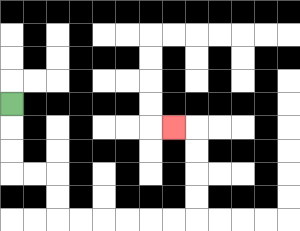{'start': '[0, 4]', 'end': '[7, 5]', 'path_directions': 'D,D,D,R,R,D,D,R,R,R,R,R,R,U,U,U,U,L', 'path_coordinates': '[[0, 4], [0, 5], [0, 6], [0, 7], [1, 7], [2, 7], [2, 8], [2, 9], [3, 9], [4, 9], [5, 9], [6, 9], [7, 9], [8, 9], [8, 8], [8, 7], [8, 6], [8, 5], [7, 5]]'}